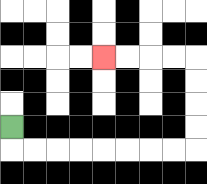{'start': '[0, 5]', 'end': '[4, 2]', 'path_directions': 'D,R,R,R,R,R,R,R,R,U,U,U,U,L,L,L,L', 'path_coordinates': '[[0, 5], [0, 6], [1, 6], [2, 6], [3, 6], [4, 6], [5, 6], [6, 6], [7, 6], [8, 6], [8, 5], [8, 4], [8, 3], [8, 2], [7, 2], [6, 2], [5, 2], [4, 2]]'}